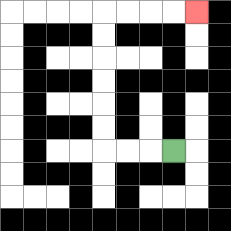{'start': '[7, 6]', 'end': '[8, 0]', 'path_directions': 'L,L,L,U,U,U,U,U,U,R,R,R,R', 'path_coordinates': '[[7, 6], [6, 6], [5, 6], [4, 6], [4, 5], [4, 4], [4, 3], [4, 2], [4, 1], [4, 0], [5, 0], [6, 0], [7, 0], [8, 0]]'}